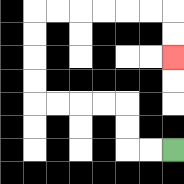{'start': '[7, 6]', 'end': '[7, 2]', 'path_directions': 'L,L,U,U,L,L,L,L,U,U,U,U,R,R,R,R,R,R,D,D', 'path_coordinates': '[[7, 6], [6, 6], [5, 6], [5, 5], [5, 4], [4, 4], [3, 4], [2, 4], [1, 4], [1, 3], [1, 2], [1, 1], [1, 0], [2, 0], [3, 0], [4, 0], [5, 0], [6, 0], [7, 0], [7, 1], [7, 2]]'}